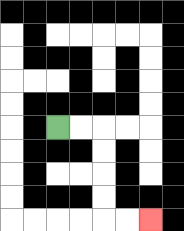{'start': '[2, 5]', 'end': '[6, 9]', 'path_directions': 'R,R,D,D,D,D,R,R', 'path_coordinates': '[[2, 5], [3, 5], [4, 5], [4, 6], [4, 7], [4, 8], [4, 9], [5, 9], [6, 9]]'}